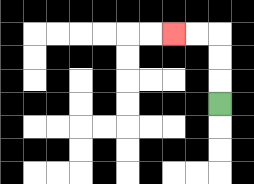{'start': '[9, 4]', 'end': '[7, 1]', 'path_directions': 'U,U,U,L,L', 'path_coordinates': '[[9, 4], [9, 3], [9, 2], [9, 1], [8, 1], [7, 1]]'}